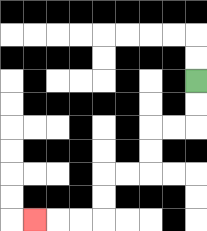{'start': '[8, 3]', 'end': '[1, 9]', 'path_directions': 'D,D,L,L,D,D,L,L,D,D,L,L,L', 'path_coordinates': '[[8, 3], [8, 4], [8, 5], [7, 5], [6, 5], [6, 6], [6, 7], [5, 7], [4, 7], [4, 8], [4, 9], [3, 9], [2, 9], [1, 9]]'}